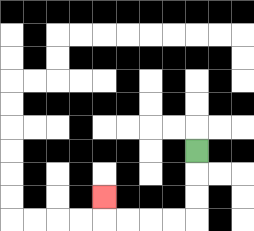{'start': '[8, 6]', 'end': '[4, 8]', 'path_directions': 'D,D,D,L,L,L,L,U', 'path_coordinates': '[[8, 6], [8, 7], [8, 8], [8, 9], [7, 9], [6, 9], [5, 9], [4, 9], [4, 8]]'}